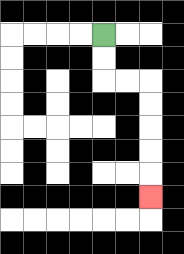{'start': '[4, 1]', 'end': '[6, 8]', 'path_directions': 'D,D,R,R,D,D,D,D,D', 'path_coordinates': '[[4, 1], [4, 2], [4, 3], [5, 3], [6, 3], [6, 4], [6, 5], [6, 6], [6, 7], [6, 8]]'}